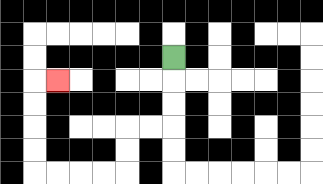{'start': '[7, 2]', 'end': '[2, 3]', 'path_directions': 'D,D,D,L,L,D,D,L,L,L,L,U,U,U,U,R', 'path_coordinates': '[[7, 2], [7, 3], [7, 4], [7, 5], [6, 5], [5, 5], [5, 6], [5, 7], [4, 7], [3, 7], [2, 7], [1, 7], [1, 6], [1, 5], [1, 4], [1, 3], [2, 3]]'}